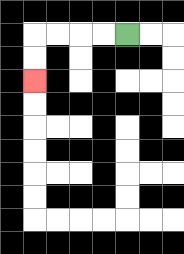{'start': '[5, 1]', 'end': '[1, 3]', 'path_directions': 'L,L,L,L,D,D', 'path_coordinates': '[[5, 1], [4, 1], [3, 1], [2, 1], [1, 1], [1, 2], [1, 3]]'}